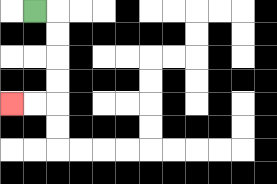{'start': '[1, 0]', 'end': '[0, 4]', 'path_directions': 'R,D,D,D,D,L,L', 'path_coordinates': '[[1, 0], [2, 0], [2, 1], [2, 2], [2, 3], [2, 4], [1, 4], [0, 4]]'}